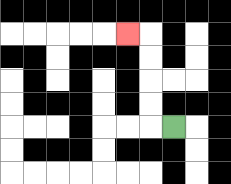{'start': '[7, 5]', 'end': '[5, 1]', 'path_directions': 'L,U,U,U,U,L', 'path_coordinates': '[[7, 5], [6, 5], [6, 4], [6, 3], [6, 2], [6, 1], [5, 1]]'}